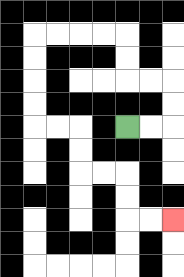{'start': '[5, 5]', 'end': '[7, 9]', 'path_directions': 'R,R,U,U,L,L,U,U,L,L,L,L,D,D,D,D,R,R,D,D,R,R,D,D,R,R', 'path_coordinates': '[[5, 5], [6, 5], [7, 5], [7, 4], [7, 3], [6, 3], [5, 3], [5, 2], [5, 1], [4, 1], [3, 1], [2, 1], [1, 1], [1, 2], [1, 3], [1, 4], [1, 5], [2, 5], [3, 5], [3, 6], [3, 7], [4, 7], [5, 7], [5, 8], [5, 9], [6, 9], [7, 9]]'}